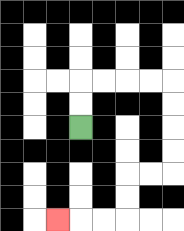{'start': '[3, 5]', 'end': '[2, 9]', 'path_directions': 'U,U,R,R,R,R,D,D,D,D,L,L,D,D,L,L,L', 'path_coordinates': '[[3, 5], [3, 4], [3, 3], [4, 3], [5, 3], [6, 3], [7, 3], [7, 4], [7, 5], [7, 6], [7, 7], [6, 7], [5, 7], [5, 8], [5, 9], [4, 9], [3, 9], [2, 9]]'}